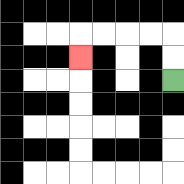{'start': '[7, 3]', 'end': '[3, 2]', 'path_directions': 'U,U,L,L,L,L,D', 'path_coordinates': '[[7, 3], [7, 2], [7, 1], [6, 1], [5, 1], [4, 1], [3, 1], [3, 2]]'}